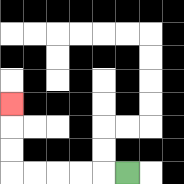{'start': '[5, 7]', 'end': '[0, 4]', 'path_directions': 'L,L,L,L,L,U,U,U', 'path_coordinates': '[[5, 7], [4, 7], [3, 7], [2, 7], [1, 7], [0, 7], [0, 6], [0, 5], [0, 4]]'}